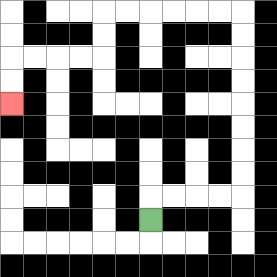{'start': '[6, 9]', 'end': '[0, 4]', 'path_directions': 'U,R,R,R,R,U,U,U,U,U,U,U,U,L,L,L,L,L,L,D,D,L,L,L,L,D,D', 'path_coordinates': '[[6, 9], [6, 8], [7, 8], [8, 8], [9, 8], [10, 8], [10, 7], [10, 6], [10, 5], [10, 4], [10, 3], [10, 2], [10, 1], [10, 0], [9, 0], [8, 0], [7, 0], [6, 0], [5, 0], [4, 0], [4, 1], [4, 2], [3, 2], [2, 2], [1, 2], [0, 2], [0, 3], [0, 4]]'}